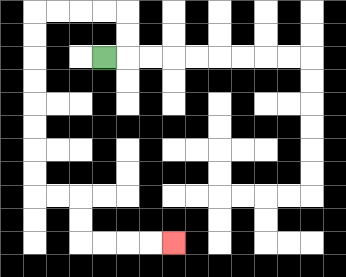{'start': '[4, 2]', 'end': '[7, 10]', 'path_directions': 'R,U,U,L,L,L,L,D,D,D,D,D,D,D,D,R,R,D,D,R,R,R,R', 'path_coordinates': '[[4, 2], [5, 2], [5, 1], [5, 0], [4, 0], [3, 0], [2, 0], [1, 0], [1, 1], [1, 2], [1, 3], [1, 4], [1, 5], [1, 6], [1, 7], [1, 8], [2, 8], [3, 8], [3, 9], [3, 10], [4, 10], [5, 10], [6, 10], [7, 10]]'}